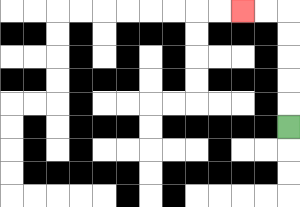{'start': '[12, 5]', 'end': '[10, 0]', 'path_directions': 'U,U,U,U,U,L,L', 'path_coordinates': '[[12, 5], [12, 4], [12, 3], [12, 2], [12, 1], [12, 0], [11, 0], [10, 0]]'}